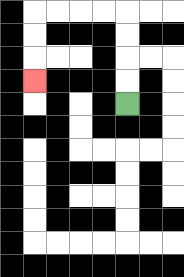{'start': '[5, 4]', 'end': '[1, 3]', 'path_directions': 'U,U,U,U,L,L,L,L,D,D,D', 'path_coordinates': '[[5, 4], [5, 3], [5, 2], [5, 1], [5, 0], [4, 0], [3, 0], [2, 0], [1, 0], [1, 1], [1, 2], [1, 3]]'}